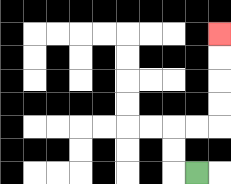{'start': '[8, 7]', 'end': '[9, 1]', 'path_directions': 'L,U,U,R,R,U,U,U,U', 'path_coordinates': '[[8, 7], [7, 7], [7, 6], [7, 5], [8, 5], [9, 5], [9, 4], [9, 3], [9, 2], [9, 1]]'}